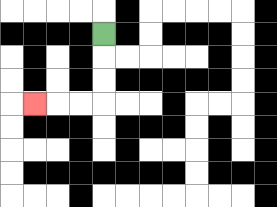{'start': '[4, 1]', 'end': '[1, 4]', 'path_directions': 'D,D,D,L,L,L', 'path_coordinates': '[[4, 1], [4, 2], [4, 3], [4, 4], [3, 4], [2, 4], [1, 4]]'}